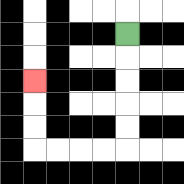{'start': '[5, 1]', 'end': '[1, 3]', 'path_directions': 'D,D,D,D,D,L,L,L,L,U,U,U', 'path_coordinates': '[[5, 1], [5, 2], [5, 3], [5, 4], [5, 5], [5, 6], [4, 6], [3, 6], [2, 6], [1, 6], [1, 5], [1, 4], [1, 3]]'}